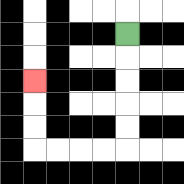{'start': '[5, 1]', 'end': '[1, 3]', 'path_directions': 'D,D,D,D,D,L,L,L,L,U,U,U', 'path_coordinates': '[[5, 1], [5, 2], [5, 3], [5, 4], [5, 5], [5, 6], [4, 6], [3, 6], [2, 6], [1, 6], [1, 5], [1, 4], [1, 3]]'}